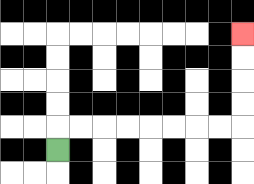{'start': '[2, 6]', 'end': '[10, 1]', 'path_directions': 'U,R,R,R,R,R,R,R,R,U,U,U,U', 'path_coordinates': '[[2, 6], [2, 5], [3, 5], [4, 5], [5, 5], [6, 5], [7, 5], [8, 5], [9, 5], [10, 5], [10, 4], [10, 3], [10, 2], [10, 1]]'}